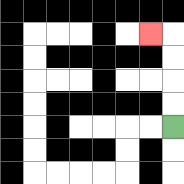{'start': '[7, 5]', 'end': '[6, 1]', 'path_directions': 'U,U,U,U,L', 'path_coordinates': '[[7, 5], [7, 4], [7, 3], [7, 2], [7, 1], [6, 1]]'}